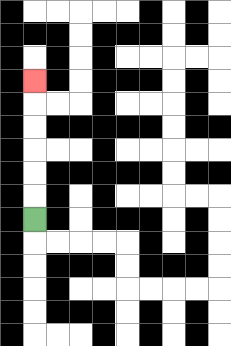{'start': '[1, 9]', 'end': '[1, 3]', 'path_directions': 'U,U,U,U,U,U', 'path_coordinates': '[[1, 9], [1, 8], [1, 7], [1, 6], [1, 5], [1, 4], [1, 3]]'}